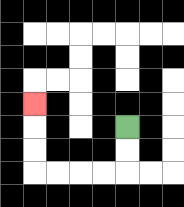{'start': '[5, 5]', 'end': '[1, 4]', 'path_directions': 'D,D,L,L,L,L,U,U,U', 'path_coordinates': '[[5, 5], [5, 6], [5, 7], [4, 7], [3, 7], [2, 7], [1, 7], [1, 6], [1, 5], [1, 4]]'}